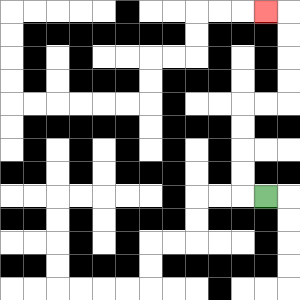{'start': '[11, 8]', 'end': '[11, 0]', 'path_directions': 'L,U,U,U,U,R,R,U,U,U,U,L', 'path_coordinates': '[[11, 8], [10, 8], [10, 7], [10, 6], [10, 5], [10, 4], [11, 4], [12, 4], [12, 3], [12, 2], [12, 1], [12, 0], [11, 0]]'}